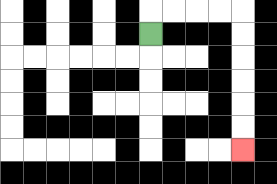{'start': '[6, 1]', 'end': '[10, 6]', 'path_directions': 'U,R,R,R,R,D,D,D,D,D,D', 'path_coordinates': '[[6, 1], [6, 0], [7, 0], [8, 0], [9, 0], [10, 0], [10, 1], [10, 2], [10, 3], [10, 4], [10, 5], [10, 6]]'}